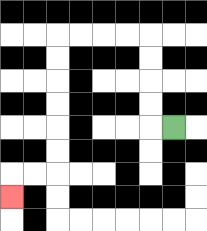{'start': '[7, 5]', 'end': '[0, 8]', 'path_directions': 'L,U,U,U,U,L,L,L,L,D,D,D,D,D,D,L,L,D', 'path_coordinates': '[[7, 5], [6, 5], [6, 4], [6, 3], [6, 2], [6, 1], [5, 1], [4, 1], [3, 1], [2, 1], [2, 2], [2, 3], [2, 4], [2, 5], [2, 6], [2, 7], [1, 7], [0, 7], [0, 8]]'}